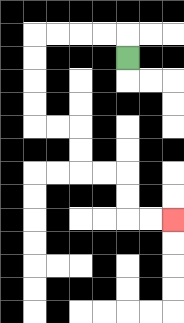{'start': '[5, 2]', 'end': '[7, 9]', 'path_directions': 'U,L,L,L,L,D,D,D,D,R,R,D,D,R,R,D,D,R,R', 'path_coordinates': '[[5, 2], [5, 1], [4, 1], [3, 1], [2, 1], [1, 1], [1, 2], [1, 3], [1, 4], [1, 5], [2, 5], [3, 5], [3, 6], [3, 7], [4, 7], [5, 7], [5, 8], [5, 9], [6, 9], [7, 9]]'}